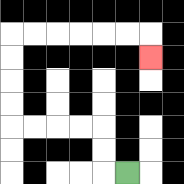{'start': '[5, 7]', 'end': '[6, 2]', 'path_directions': 'L,U,U,L,L,L,L,U,U,U,U,R,R,R,R,R,R,D', 'path_coordinates': '[[5, 7], [4, 7], [4, 6], [4, 5], [3, 5], [2, 5], [1, 5], [0, 5], [0, 4], [0, 3], [0, 2], [0, 1], [1, 1], [2, 1], [3, 1], [4, 1], [5, 1], [6, 1], [6, 2]]'}